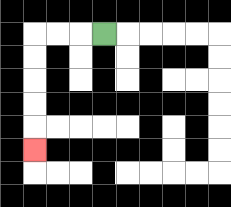{'start': '[4, 1]', 'end': '[1, 6]', 'path_directions': 'L,L,L,D,D,D,D,D', 'path_coordinates': '[[4, 1], [3, 1], [2, 1], [1, 1], [1, 2], [1, 3], [1, 4], [1, 5], [1, 6]]'}